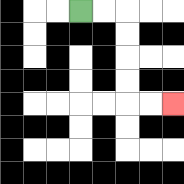{'start': '[3, 0]', 'end': '[7, 4]', 'path_directions': 'R,R,D,D,D,D,R,R', 'path_coordinates': '[[3, 0], [4, 0], [5, 0], [5, 1], [5, 2], [5, 3], [5, 4], [6, 4], [7, 4]]'}